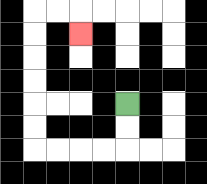{'start': '[5, 4]', 'end': '[3, 1]', 'path_directions': 'D,D,L,L,L,L,U,U,U,U,U,U,R,R,D', 'path_coordinates': '[[5, 4], [5, 5], [5, 6], [4, 6], [3, 6], [2, 6], [1, 6], [1, 5], [1, 4], [1, 3], [1, 2], [1, 1], [1, 0], [2, 0], [3, 0], [3, 1]]'}